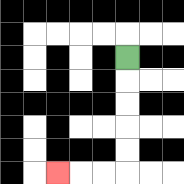{'start': '[5, 2]', 'end': '[2, 7]', 'path_directions': 'D,D,D,D,D,L,L,L', 'path_coordinates': '[[5, 2], [5, 3], [5, 4], [5, 5], [5, 6], [5, 7], [4, 7], [3, 7], [2, 7]]'}